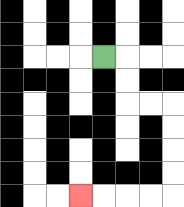{'start': '[4, 2]', 'end': '[3, 8]', 'path_directions': 'R,D,D,R,R,D,D,D,D,L,L,L,L', 'path_coordinates': '[[4, 2], [5, 2], [5, 3], [5, 4], [6, 4], [7, 4], [7, 5], [7, 6], [7, 7], [7, 8], [6, 8], [5, 8], [4, 8], [3, 8]]'}